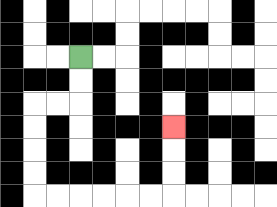{'start': '[3, 2]', 'end': '[7, 5]', 'path_directions': 'D,D,L,L,D,D,D,D,R,R,R,R,R,R,U,U,U', 'path_coordinates': '[[3, 2], [3, 3], [3, 4], [2, 4], [1, 4], [1, 5], [1, 6], [1, 7], [1, 8], [2, 8], [3, 8], [4, 8], [5, 8], [6, 8], [7, 8], [7, 7], [7, 6], [7, 5]]'}